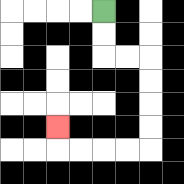{'start': '[4, 0]', 'end': '[2, 5]', 'path_directions': 'D,D,R,R,D,D,D,D,L,L,L,L,U', 'path_coordinates': '[[4, 0], [4, 1], [4, 2], [5, 2], [6, 2], [6, 3], [6, 4], [6, 5], [6, 6], [5, 6], [4, 6], [3, 6], [2, 6], [2, 5]]'}